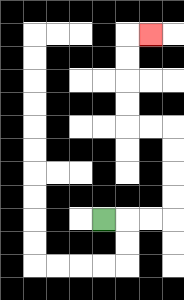{'start': '[4, 9]', 'end': '[6, 1]', 'path_directions': 'R,R,R,U,U,U,U,L,L,U,U,U,U,R', 'path_coordinates': '[[4, 9], [5, 9], [6, 9], [7, 9], [7, 8], [7, 7], [7, 6], [7, 5], [6, 5], [5, 5], [5, 4], [5, 3], [5, 2], [5, 1], [6, 1]]'}